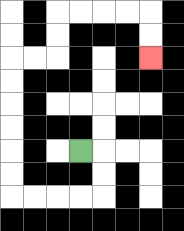{'start': '[3, 6]', 'end': '[6, 2]', 'path_directions': 'R,D,D,L,L,L,L,U,U,U,U,U,U,R,R,U,U,R,R,R,R,D,D', 'path_coordinates': '[[3, 6], [4, 6], [4, 7], [4, 8], [3, 8], [2, 8], [1, 8], [0, 8], [0, 7], [0, 6], [0, 5], [0, 4], [0, 3], [0, 2], [1, 2], [2, 2], [2, 1], [2, 0], [3, 0], [4, 0], [5, 0], [6, 0], [6, 1], [6, 2]]'}